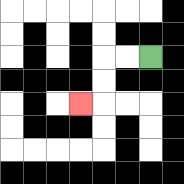{'start': '[6, 2]', 'end': '[3, 4]', 'path_directions': 'L,L,D,D,L', 'path_coordinates': '[[6, 2], [5, 2], [4, 2], [4, 3], [4, 4], [3, 4]]'}